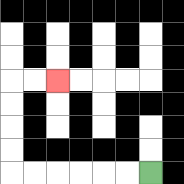{'start': '[6, 7]', 'end': '[2, 3]', 'path_directions': 'L,L,L,L,L,L,U,U,U,U,R,R', 'path_coordinates': '[[6, 7], [5, 7], [4, 7], [3, 7], [2, 7], [1, 7], [0, 7], [0, 6], [0, 5], [0, 4], [0, 3], [1, 3], [2, 3]]'}